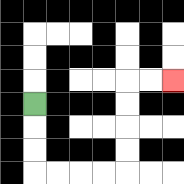{'start': '[1, 4]', 'end': '[7, 3]', 'path_directions': 'D,D,D,R,R,R,R,U,U,U,U,R,R', 'path_coordinates': '[[1, 4], [1, 5], [1, 6], [1, 7], [2, 7], [3, 7], [4, 7], [5, 7], [5, 6], [5, 5], [5, 4], [5, 3], [6, 3], [7, 3]]'}